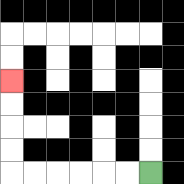{'start': '[6, 7]', 'end': '[0, 3]', 'path_directions': 'L,L,L,L,L,L,U,U,U,U', 'path_coordinates': '[[6, 7], [5, 7], [4, 7], [3, 7], [2, 7], [1, 7], [0, 7], [0, 6], [0, 5], [0, 4], [0, 3]]'}